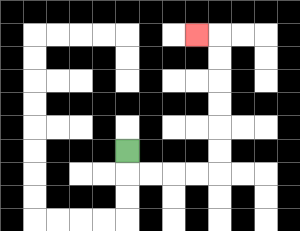{'start': '[5, 6]', 'end': '[8, 1]', 'path_directions': 'D,R,R,R,R,U,U,U,U,U,U,L', 'path_coordinates': '[[5, 6], [5, 7], [6, 7], [7, 7], [8, 7], [9, 7], [9, 6], [9, 5], [9, 4], [9, 3], [9, 2], [9, 1], [8, 1]]'}